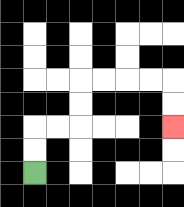{'start': '[1, 7]', 'end': '[7, 5]', 'path_directions': 'U,U,R,R,U,U,R,R,R,R,D,D', 'path_coordinates': '[[1, 7], [1, 6], [1, 5], [2, 5], [3, 5], [3, 4], [3, 3], [4, 3], [5, 3], [6, 3], [7, 3], [7, 4], [7, 5]]'}